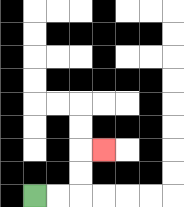{'start': '[1, 8]', 'end': '[4, 6]', 'path_directions': 'R,R,U,U,R', 'path_coordinates': '[[1, 8], [2, 8], [3, 8], [3, 7], [3, 6], [4, 6]]'}